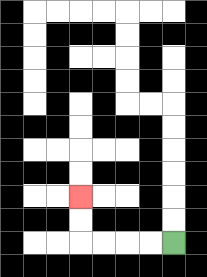{'start': '[7, 10]', 'end': '[3, 8]', 'path_directions': 'L,L,L,L,U,U', 'path_coordinates': '[[7, 10], [6, 10], [5, 10], [4, 10], [3, 10], [3, 9], [3, 8]]'}